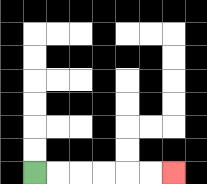{'start': '[1, 7]', 'end': '[7, 7]', 'path_directions': 'R,R,R,R,R,R', 'path_coordinates': '[[1, 7], [2, 7], [3, 7], [4, 7], [5, 7], [6, 7], [7, 7]]'}